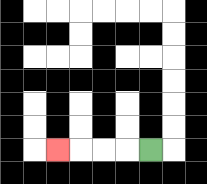{'start': '[6, 6]', 'end': '[2, 6]', 'path_directions': 'L,L,L,L', 'path_coordinates': '[[6, 6], [5, 6], [4, 6], [3, 6], [2, 6]]'}